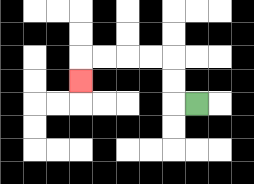{'start': '[8, 4]', 'end': '[3, 3]', 'path_directions': 'L,U,U,L,L,L,L,D', 'path_coordinates': '[[8, 4], [7, 4], [7, 3], [7, 2], [6, 2], [5, 2], [4, 2], [3, 2], [3, 3]]'}